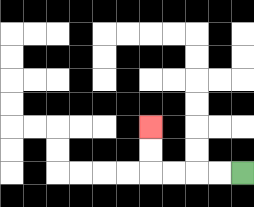{'start': '[10, 7]', 'end': '[6, 5]', 'path_directions': 'L,L,L,L,U,U', 'path_coordinates': '[[10, 7], [9, 7], [8, 7], [7, 7], [6, 7], [6, 6], [6, 5]]'}